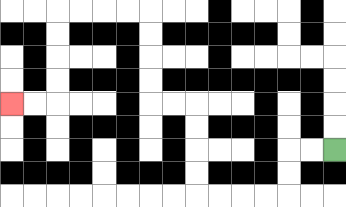{'start': '[14, 6]', 'end': '[0, 4]', 'path_directions': 'L,L,D,D,L,L,L,L,U,U,U,U,L,L,U,U,U,U,L,L,L,L,D,D,D,D,L,L', 'path_coordinates': '[[14, 6], [13, 6], [12, 6], [12, 7], [12, 8], [11, 8], [10, 8], [9, 8], [8, 8], [8, 7], [8, 6], [8, 5], [8, 4], [7, 4], [6, 4], [6, 3], [6, 2], [6, 1], [6, 0], [5, 0], [4, 0], [3, 0], [2, 0], [2, 1], [2, 2], [2, 3], [2, 4], [1, 4], [0, 4]]'}